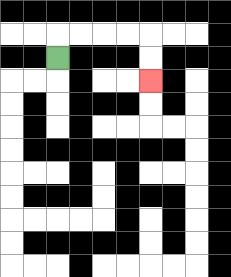{'start': '[2, 2]', 'end': '[6, 3]', 'path_directions': 'U,R,R,R,R,D,D', 'path_coordinates': '[[2, 2], [2, 1], [3, 1], [4, 1], [5, 1], [6, 1], [6, 2], [6, 3]]'}